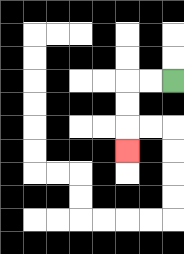{'start': '[7, 3]', 'end': '[5, 6]', 'path_directions': 'L,L,D,D,D', 'path_coordinates': '[[7, 3], [6, 3], [5, 3], [5, 4], [5, 5], [5, 6]]'}